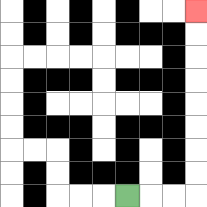{'start': '[5, 8]', 'end': '[8, 0]', 'path_directions': 'R,R,R,U,U,U,U,U,U,U,U', 'path_coordinates': '[[5, 8], [6, 8], [7, 8], [8, 8], [8, 7], [8, 6], [8, 5], [8, 4], [8, 3], [8, 2], [8, 1], [8, 0]]'}